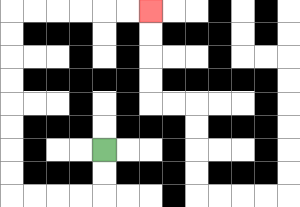{'start': '[4, 6]', 'end': '[6, 0]', 'path_directions': 'D,D,L,L,L,L,U,U,U,U,U,U,U,U,R,R,R,R,R,R', 'path_coordinates': '[[4, 6], [4, 7], [4, 8], [3, 8], [2, 8], [1, 8], [0, 8], [0, 7], [0, 6], [0, 5], [0, 4], [0, 3], [0, 2], [0, 1], [0, 0], [1, 0], [2, 0], [3, 0], [4, 0], [5, 0], [6, 0]]'}